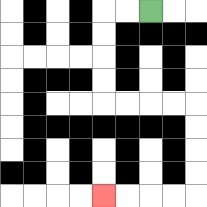{'start': '[6, 0]', 'end': '[4, 8]', 'path_directions': 'L,L,D,D,D,D,R,R,R,R,D,D,D,D,L,L,L,L', 'path_coordinates': '[[6, 0], [5, 0], [4, 0], [4, 1], [4, 2], [4, 3], [4, 4], [5, 4], [6, 4], [7, 4], [8, 4], [8, 5], [8, 6], [8, 7], [8, 8], [7, 8], [6, 8], [5, 8], [4, 8]]'}